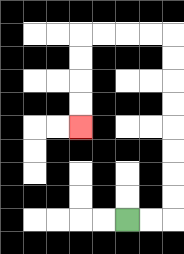{'start': '[5, 9]', 'end': '[3, 5]', 'path_directions': 'R,R,U,U,U,U,U,U,U,U,L,L,L,L,D,D,D,D', 'path_coordinates': '[[5, 9], [6, 9], [7, 9], [7, 8], [7, 7], [7, 6], [7, 5], [7, 4], [7, 3], [7, 2], [7, 1], [6, 1], [5, 1], [4, 1], [3, 1], [3, 2], [3, 3], [3, 4], [3, 5]]'}